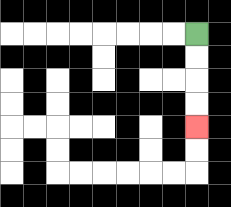{'start': '[8, 1]', 'end': '[8, 5]', 'path_directions': 'D,D,D,D', 'path_coordinates': '[[8, 1], [8, 2], [8, 3], [8, 4], [8, 5]]'}